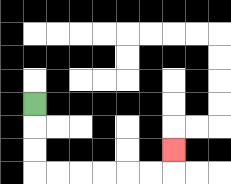{'start': '[1, 4]', 'end': '[7, 6]', 'path_directions': 'D,D,D,R,R,R,R,R,R,U', 'path_coordinates': '[[1, 4], [1, 5], [1, 6], [1, 7], [2, 7], [3, 7], [4, 7], [5, 7], [6, 7], [7, 7], [7, 6]]'}